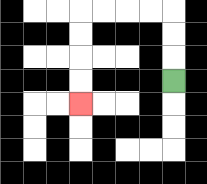{'start': '[7, 3]', 'end': '[3, 4]', 'path_directions': 'U,U,U,L,L,L,L,D,D,D,D', 'path_coordinates': '[[7, 3], [7, 2], [7, 1], [7, 0], [6, 0], [5, 0], [4, 0], [3, 0], [3, 1], [3, 2], [3, 3], [3, 4]]'}